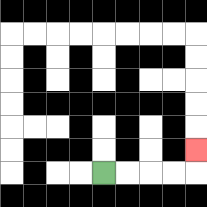{'start': '[4, 7]', 'end': '[8, 6]', 'path_directions': 'R,R,R,R,U', 'path_coordinates': '[[4, 7], [5, 7], [6, 7], [7, 7], [8, 7], [8, 6]]'}